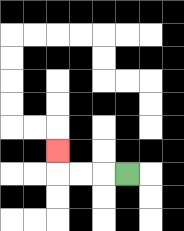{'start': '[5, 7]', 'end': '[2, 6]', 'path_directions': 'L,L,L,U', 'path_coordinates': '[[5, 7], [4, 7], [3, 7], [2, 7], [2, 6]]'}